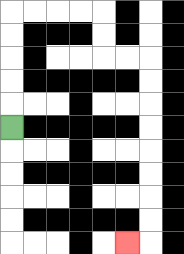{'start': '[0, 5]', 'end': '[5, 10]', 'path_directions': 'U,U,U,U,U,R,R,R,R,D,D,R,R,D,D,D,D,D,D,D,D,L', 'path_coordinates': '[[0, 5], [0, 4], [0, 3], [0, 2], [0, 1], [0, 0], [1, 0], [2, 0], [3, 0], [4, 0], [4, 1], [4, 2], [5, 2], [6, 2], [6, 3], [6, 4], [6, 5], [6, 6], [6, 7], [6, 8], [6, 9], [6, 10], [5, 10]]'}